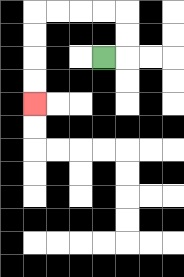{'start': '[4, 2]', 'end': '[1, 4]', 'path_directions': 'R,U,U,L,L,L,L,D,D,D,D', 'path_coordinates': '[[4, 2], [5, 2], [5, 1], [5, 0], [4, 0], [3, 0], [2, 0], [1, 0], [1, 1], [1, 2], [1, 3], [1, 4]]'}